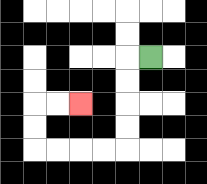{'start': '[6, 2]', 'end': '[3, 4]', 'path_directions': 'L,D,D,D,D,L,L,L,L,U,U,R,R', 'path_coordinates': '[[6, 2], [5, 2], [5, 3], [5, 4], [5, 5], [5, 6], [4, 6], [3, 6], [2, 6], [1, 6], [1, 5], [1, 4], [2, 4], [3, 4]]'}